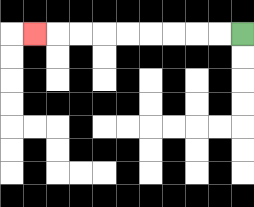{'start': '[10, 1]', 'end': '[1, 1]', 'path_directions': 'L,L,L,L,L,L,L,L,L', 'path_coordinates': '[[10, 1], [9, 1], [8, 1], [7, 1], [6, 1], [5, 1], [4, 1], [3, 1], [2, 1], [1, 1]]'}